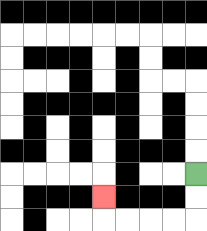{'start': '[8, 7]', 'end': '[4, 8]', 'path_directions': 'D,D,L,L,L,L,U', 'path_coordinates': '[[8, 7], [8, 8], [8, 9], [7, 9], [6, 9], [5, 9], [4, 9], [4, 8]]'}